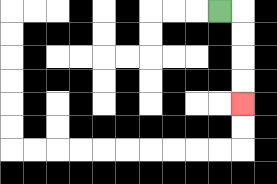{'start': '[9, 0]', 'end': '[10, 4]', 'path_directions': 'R,D,D,D,D', 'path_coordinates': '[[9, 0], [10, 0], [10, 1], [10, 2], [10, 3], [10, 4]]'}